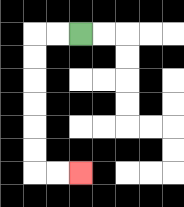{'start': '[3, 1]', 'end': '[3, 7]', 'path_directions': 'L,L,D,D,D,D,D,D,R,R', 'path_coordinates': '[[3, 1], [2, 1], [1, 1], [1, 2], [1, 3], [1, 4], [1, 5], [1, 6], [1, 7], [2, 7], [3, 7]]'}